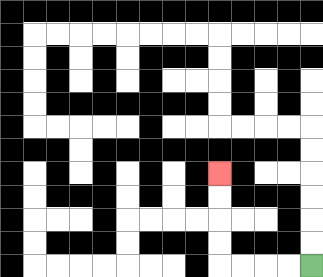{'start': '[13, 11]', 'end': '[9, 7]', 'path_directions': 'L,L,L,L,U,U,U,U', 'path_coordinates': '[[13, 11], [12, 11], [11, 11], [10, 11], [9, 11], [9, 10], [9, 9], [9, 8], [9, 7]]'}